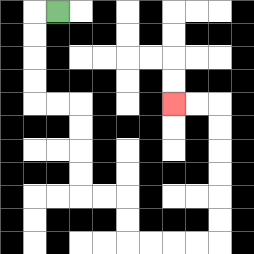{'start': '[2, 0]', 'end': '[7, 4]', 'path_directions': 'L,D,D,D,D,R,R,D,D,D,D,R,R,D,D,R,R,R,R,U,U,U,U,U,U,L,L', 'path_coordinates': '[[2, 0], [1, 0], [1, 1], [1, 2], [1, 3], [1, 4], [2, 4], [3, 4], [3, 5], [3, 6], [3, 7], [3, 8], [4, 8], [5, 8], [5, 9], [5, 10], [6, 10], [7, 10], [8, 10], [9, 10], [9, 9], [9, 8], [9, 7], [9, 6], [9, 5], [9, 4], [8, 4], [7, 4]]'}